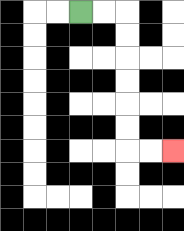{'start': '[3, 0]', 'end': '[7, 6]', 'path_directions': 'R,R,D,D,D,D,D,D,R,R', 'path_coordinates': '[[3, 0], [4, 0], [5, 0], [5, 1], [5, 2], [5, 3], [5, 4], [5, 5], [5, 6], [6, 6], [7, 6]]'}